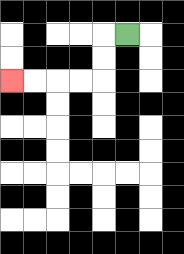{'start': '[5, 1]', 'end': '[0, 3]', 'path_directions': 'L,D,D,L,L,L,L', 'path_coordinates': '[[5, 1], [4, 1], [4, 2], [4, 3], [3, 3], [2, 3], [1, 3], [0, 3]]'}